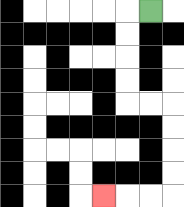{'start': '[6, 0]', 'end': '[4, 8]', 'path_directions': 'L,D,D,D,D,R,R,D,D,D,D,L,L,L', 'path_coordinates': '[[6, 0], [5, 0], [5, 1], [5, 2], [5, 3], [5, 4], [6, 4], [7, 4], [7, 5], [7, 6], [7, 7], [7, 8], [6, 8], [5, 8], [4, 8]]'}